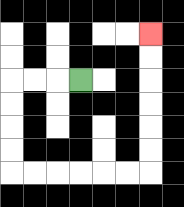{'start': '[3, 3]', 'end': '[6, 1]', 'path_directions': 'L,L,L,D,D,D,D,R,R,R,R,R,R,U,U,U,U,U,U', 'path_coordinates': '[[3, 3], [2, 3], [1, 3], [0, 3], [0, 4], [0, 5], [0, 6], [0, 7], [1, 7], [2, 7], [3, 7], [4, 7], [5, 7], [6, 7], [6, 6], [6, 5], [6, 4], [6, 3], [6, 2], [6, 1]]'}